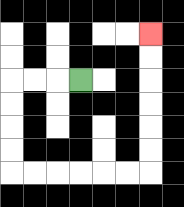{'start': '[3, 3]', 'end': '[6, 1]', 'path_directions': 'L,L,L,D,D,D,D,R,R,R,R,R,R,U,U,U,U,U,U', 'path_coordinates': '[[3, 3], [2, 3], [1, 3], [0, 3], [0, 4], [0, 5], [0, 6], [0, 7], [1, 7], [2, 7], [3, 7], [4, 7], [5, 7], [6, 7], [6, 6], [6, 5], [6, 4], [6, 3], [6, 2], [6, 1]]'}